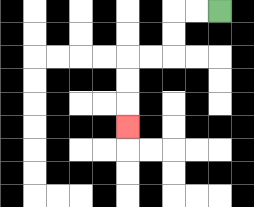{'start': '[9, 0]', 'end': '[5, 5]', 'path_directions': 'L,L,D,D,L,L,D,D,D', 'path_coordinates': '[[9, 0], [8, 0], [7, 0], [7, 1], [7, 2], [6, 2], [5, 2], [5, 3], [5, 4], [5, 5]]'}